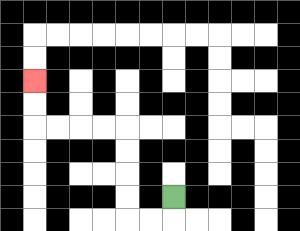{'start': '[7, 8]', 'end': '[1, 3]', 'path_directions': 'D,L,L,U,U,U,U,L,L,L,L,U,U', 'path_coordinates': '[[7, 8], [7, 9], [6, 9], [5, 9], [5, 8], [5, 7], [5, 6], [5, 5], [4, 5], [3, 5], [2, 5], [1, 5], [1, 4], [1, 3]]'}